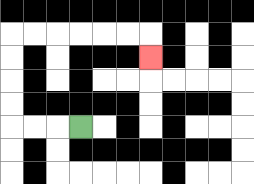{'start': '[3, 5]', 'end': '[6, 2]', 'path_directions': 'L,L,L,U,U,U,U,R,R,R,R,R,R,D', 'path_coordinates': '[[3, 5], [2, 5], [1, 5], [0, 5], [0, 4], [0, 3], [0, 2], [0, 1], [1, 1], [2, 1], [3, 1], [4, 1], [5, 1], [6, 1], [6, 2]]'}